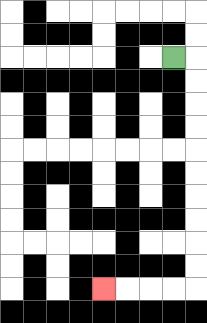{'start': '[7, 2]', 'end': '[4, 12]', 'path_directions': 'R,D,D,D,D,D,D,D,D,D,D,L,L,L,L', 'path_coordinates': '[[7, 2], [8, 2], [8, 3], [8, 4], [8, 5], [8, 6], [8, 7], [8, 8], [8, 9], [8, 10], [8, 11], [8, 12], [7, 12], [6, 12], [5, 12], [4, 12]]'}